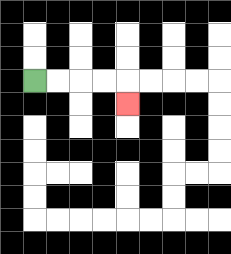{'start': '[1, 3]', 'end': '[5, 4]', 'path_directions': 'R,R,R,R,D', 'path_coordinates': '[[1, 3], [2, 3], [3, 3], [4, 3], [5, 3], [5, 4]]'}